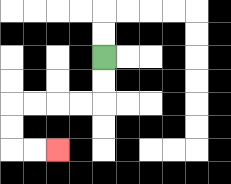{'start': '[4, 2]', 'end': '[2, 6]', 'path_directions': 'D,D,L,L,L,L,D,D,R,R', 'path_coordinates': '[[4, 2], [4, 3], [4, 4], [3, 4], [2, 4], [1, 4], [0, 4], [0, 5], [0, 6], [1, 6], [2, 6]]'}